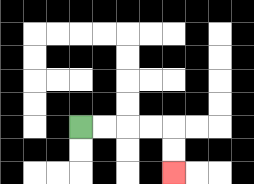{'start': '[3, 5]', 'end': '[7, 7]', 'path_directions': 'R,R,R,R,D,D', 'path_coordinates': '[[3, 5], [4, 5], [5, 5], [6, 5], [7, 5], [7, 6], [7, 7]]'}